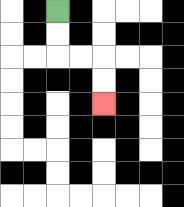{'start': '[2, 0]', 'end': '[4, 4]', 'path_directions': 'D,D,R,R,D,D', 'path_coordinates': '[[2, 0], [2, 1], [2, 2], [3, 2], [4, 2], [4, 3], [4, 4]]'}